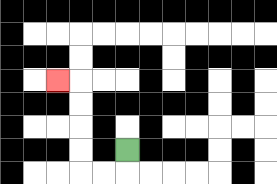{'start': '[5, 6]', 'end': '[2, 3]', 'path_directions': 'D,L,L,U,U,U,U,L', 'path_coordinates': '[[5, 6], [5, 7], [4, 7], [3, 7], [3, 6], [3, 5], [3, 4], [3, 3], [2, 3]]'}